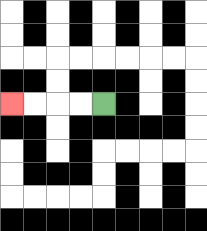{'start': '[4, 4]', 'end': '[0, 4]', 'path_directions': 'L,L,L,L', 'path_coordinates': '[[4, 4], [3, 4], [2, 4], [1, 4], [0, 4]]'}